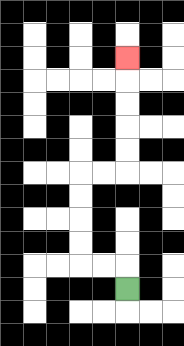{'start': '[5, 12]', 'end': '[5, 2]', 'path_directions': 'U,L,L,U,U,U,U,R,R,U,U,U,U,U', 'path_coordinates': '[[5, 12], [5, 11], [4, 11], [3, 11], [3, 10], [3, 9], [3, 8], [3, 7], [4, 7], [5, 7], [5, 6], [5, 5], [5, 4], [5, 3], [5, 2]]'}